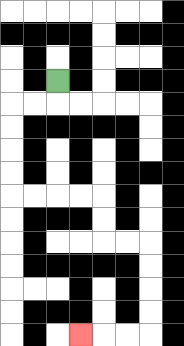{'start': '[2, 3]', 'end': '[3, 14]', 'path_directions': 'D,L,L,D,D,D,D,R,R,R,R,D,D,R,R,D,D,D,D,L,L,L', 'path_coordinates': '[[2, 3], [2, 4], [1, 4], [0, 4], [0, 5], [0, 6], [0, 7], [0, 8], [1, 8], [2, 8], [3, 8], [4, 8], [4, 9], [4, 10], [5, 10], [6, 10], [6, 11], [6, 12], [6, 13], [6, 14], [5, 14], [4, 14], [3, 14]]'}